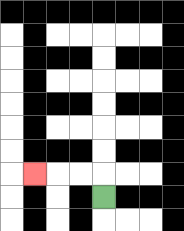{'start': '[4, 8]', 'end': '[1, 7]', 'path_directions': 'U,L,L,L', 'path_coordinates': '[[4, 8], [4, 7], [3, 7], [2, 7], [1, 7]]'}